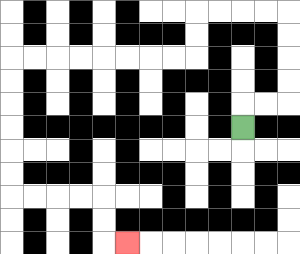{'start': '[10, 5]', 'end': '[5, 10]', 'path_directions': 'U,R,R,U,U,U,U,L,L,L,L,D,D,L,L,L,L,L,L,L,L,D,D,D,D,D,D,R,R,R,R,D,D,R', 'path_coordinates': '[[10, 5], [10, 4], [11, 4], [12, 4], [12, 3], [12, 2], [12, 1], [12, 0], [11, 0], [10, 0], [9, 0], [8, 0], [8, 1], [8, 2], [7, 2], [6, 2], [5, 2], [4, 2], [3, 2], [2, 2], [1, 2], [0, 2], [0, 3], [0, 4], [0, 5], [0, 6], [0, 7], [0, 8], [1, 8], [2, 8], [3, 8], [4, 8], [4, 9], [4, 10], [5, 10]]'}